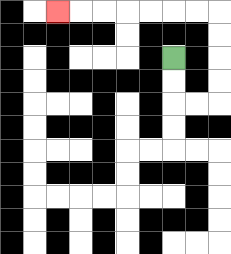{'start': '[7, 2]', 'end': '[2, 0]', 'path_directions': 'D,D,R,R,U,U,U,U,L,L,L,L,L,L,L', 'path_coordinates': '[[7, 2], [7, 3], [7, 4], [8, 4], [9, 4], [9, 3], [9, 2], [9, 1], [9, 0], [8, 0], [7, 0], [6, 0], [5, 0], [4, 0], [3, 0], [2, 0]]'}